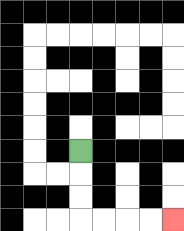{'start': '[3, 6]', 'end': '[7, 9]', 'path_directions': 'D,D,D,R,R,R,R', 'path_coordinates': '[[3, 6], [3, 7], [3, 8], [3, 9], [4, 9], [5, 9], [6, 9], [7, 9]]'}